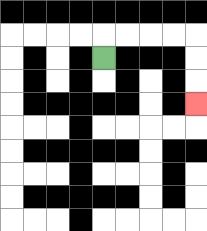{'start': '[4, 2]', 'end': '[8, 4]', 'path_directions': 'U,R,R,R,R,D,D,D', 'path_coordinates': '[[4, 2], [4, 1], [5, 1], [6, 1], [7, 1], [8, 1], [8, 2], [8, 3], [8, 4]]'}